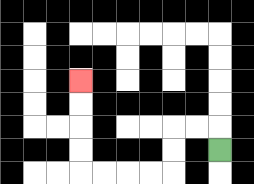{'start': '[9, 6]', 'end': '[3, 3]', 'path_directions': 'U,L,L,D,D,L,L,L,L,U,U,U,U', 'path_coordinates': '[[9, 6], [9, 5], [8, 5], [7, 5], [7, 6], [7, 7], [6, 7], [5, 7], [4, 7], [3, 7], [3, 6], [3, 5], [3, 4], [3, 3]]'}